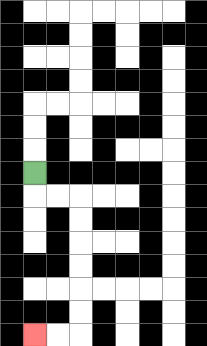{'start': '[1, 7]', 'end': '[1, 14]', 'path_directions': 'D,R,R,D,D,D,D,D,D,L,L', 'path_coordinates': '[[1, 7], [1, 8], [2, 8], [3, 8], [3, 9], [3, 10], [3, 11], [3, 12], [3, 13], [3, 14], [2, 14], [1, 14]]'}